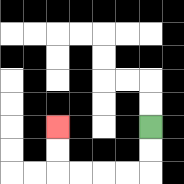{'start': '[6, 5]', 'end': '[2, 5]', 'path_directions': 'D,D,L,L,L,L,U,U', 'path_coordinates': '[[6, 5], [6, 6], [6, 7], [5, 7], [4, 7], [3, 7], [2, 7], [2, 6], [2, 5]]'}